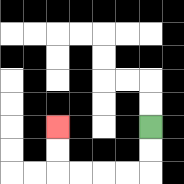{'start': '[6, 5]', 'end': '[2, 5]', 'path_directions': 'D,D,L,L,L,L,U,U', 'path_coordinates': '[[6, 5], [6, 6], [6, 7], [5, 7], [4, 7], [3, 7], [2, 7], [2, 6], [2, 5]]'}